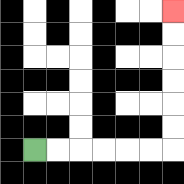{'start': '[1, 6]', 'end': '[7, 0]', 'path_directions': 'R,R,R,R,R,R,U,U,U,U,U,U', 'path_coordinates': '[[1, 6], [2, 6], [3, 6], [4, 6], [5, 6], [6, 6], [7, 6], [7, 5], [7, 4], [7, 3], [7, 2], [7, 1], [7, 0]]'}